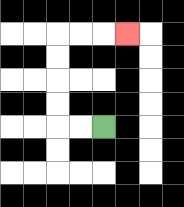{'start': '[4, 5]', 'end': '[5, 1]', 'path_directions': 'L,L,U,U,U,U,R,R,R', 'path_coordinates': '[[4, 5], [3, 5], [2, 5], [2, 4], [2, 3], [2, 2], [2, 1], [3, 1], [4, 1], [5, 1]]'}